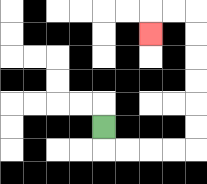{'start': '[4, 5]', 'end': '[6, 1]', 'path_directions': 'D,R,R,R,R,U,U,U,U,U,U,L,L,D', 'path_coordinates': '[[4, 5], [4, 6], [5, 6], [6, 6], [7, 6], [8, 6], [8, 5], [8, 4], [8, 3], [8, 2], [8, 1], [8, 0], [7, 0], [6, 0], [6, 1]]'}